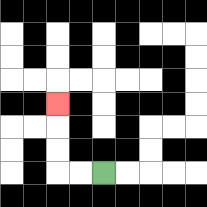{'start': '[4, 7]', 'end': '[2, 4]', 'path_directions': 'L,L,U,U,U', 'path_coordinates': '[[4, 7], [3, 7], [2, 7], [2, 6], [2, 5], [2, 4]]'}